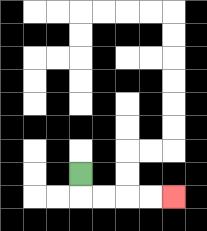{'start': '[3, 7]', 'end': '[7, 8]', 'path_directions': 'D,R,R,R,R', 'path_coordinates': '[[3, 7], [3, 8], [4, 8], [5, 8], [6, 8], [7, 8]]'}